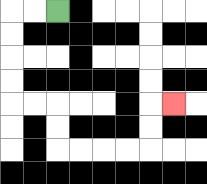{'start': '[2, 0]', 'end': '[7, 4]', 'path_directions': 'L,L,D,D,D,D,R,R,D,D,R,R,R,R,U,U,R', 'path_coordinates': '[[2, 0], [1, 0], [0, 0], [0, 1], [0, 2], [0, 3], [0, 4], [1, 4], [2, 4], [2, 5], [2, 6], [3, 6], [4, 6], [5, 6], [6, 6], [6, 5], [6, 4], [7, 4]]'}